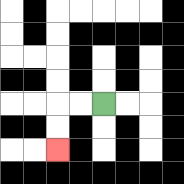{'start': '[4, 4]', 'end': '[2, 6]', 'path_directions': 'L,L,D,D', 'path_coordinates': '[[4, 4], [3, 4], [2, 4], [2, 5], [2, 6]]'}